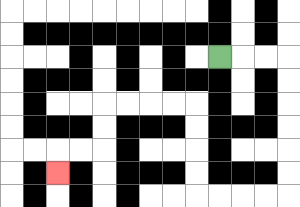{'start': '[9, 2]', 'end': '[2, 7]', 'path_directions': 'R,R,R,D,D,D,D,D,D,L,L,L,L,U,U,U,U,L,L,L,L,D,D,L,L,D', 'path_coordinates': '[[9, 2], [10, 2], [11, 2], [12, 2], [12, 3], [12, 4], [12, 5], [12, 6], [12, 7], [12, 8], [11, 8], [10, 8], [9, 8], [8, 8], [8, 7], [8, 6], [8, 5], [8, 4], [7, 4], [6, 4], [5, 4], [4, 4], [4, 5], [4, 6], [3, 6], [2, 6], [2, 7]]'}